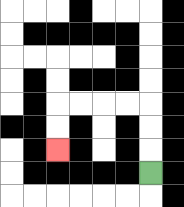{'start': '[6, 7]', 'end': '[2, 6]', 'path_directions': 'U,U,U,L,L,L,L,D,D', 'path_coordinates': '[[6, 7], [6, 6], [6, 5], [6, 4], [5, 4], [4, 4], [3, 4], [2, 4], [2, 5], [2, 6]]'}